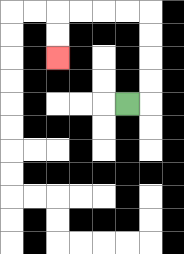{'start': '[5, 4]', 'end': '[2, 2]', 'path_directions': 'R,U,U,U,U,L,L,L,L,D,D', 'path_coordinates': '[[5, 4], [6, 4], [6, 3], [6, 2], [6, 1], [6, 0], [5, 0], [4, 0], [3, 0], [2, 0], [2, 1], [2, 2]]'}